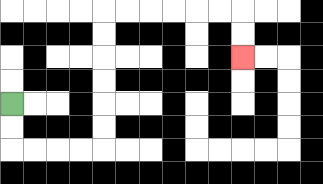{'start': '[0, 4]', 'end': '[10, 2]', 'path_directions': 'D,D,R,R,R,R,U,U,U,U,U,U,R,R,R,R,R,R,D,D', 'path_coordinates': '[[0, 4], [0, 5], [0, 6], [1, 6], [2, 6], [3, 6], [4, 6], [4, 5], [4, 4], [4, 3], [4, 2], [4, 1], [4, 0], [5, 0], [6, 0], [7, 0], [8, 0], [9, 0], [10, 0], [10, 1], [10, 2]]'}